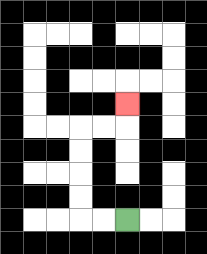{'start': '[5, 9]', 'end': '[5, 4]', 'path_directions': 'L,L,U,U,U,U,R,R,U', 'path_coordinates': '[[5, 9], [4, 9], [3, 9], [3, 8], [3, 7], [3, 6], [3, 5], [4, 5], [5, 5], [5, 4]]'}